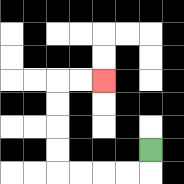{'start': '[6, 6]', 'end': '[4, 3]', 'path_directions': 'D,L,L,L,L,U,U,U,U,R,R', 'path_coordinates': '[[6, 6], [6, 7], [5, 7], [4, 7], [3, 7], [2, 7], [2, 6], [2, 5], [2, 4], [2, 3], [3, 3], [4, 3]]'}